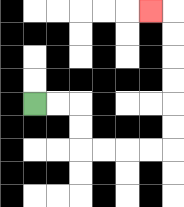{'start': '[1, 4]', 'end': '[6, 0]', 'path_directions': 'R,R,D,D,R,R,R,R,U,U,U,U,U,U,L', 'path_coordinates': '[[1, 4], [2, 4], [3, 4], [3, 5], [3, 6], [4, 6], [5, 6], [6, 6], [7, 6], [7, 5], [7, 4], [7, 3], [7, 2], [7, 1], [7, 0], [6, 0]]'}